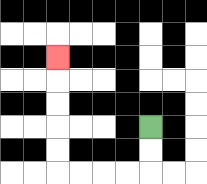{'start': '[6, 5]', 'end': '[2, 2]', 'path_directions': 'D,D,L,L,L,L,U,U,U,U,U', 'path_coordinates': '[[6, 5], [6, 6], [6, 7], [5, 7], [4, 7], [3, 7], [2, 7], [2, 6], [2, 5], [2, 4], [2, 3], [2, 2]]'}